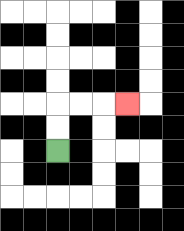{'start': '[2, 6]', 'end': '[5, 4]', 'path_directions': 'U,U,R,R,R', 'path_coordinates': '[[2, 6], [2, 5], [2, 4], [3, 4], [4, 4], [5, 4]]'}